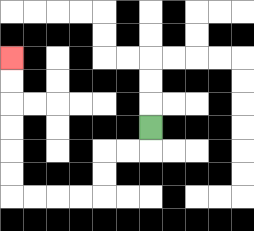{'start': '[6, 5]', 'end': '[0, 2]', 'path_directions': 'D,L,L,D,D,L,L,L,L,U,U,U,U,U,U', 'path_coordinates': '[[6, 5], [6, 6], [5, 6], [4, 6], [4, 7], [4, 8], [3, 8], [2, 8], [1, 8], [0, 8], [0, 7], [0, 6], [0, 5], [0, 4], [0, 3], [0, 2]]'}